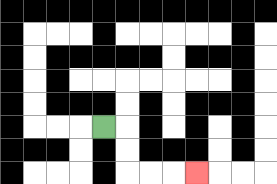{'start': '[4, 5]', 'end': '[8, 7]', 'path_directions': 'R,D,D,R,R,R', 'path_coordinates': '[[4, 5], [5, 5], [5, 6], [5, 7], [6, 7], [7, 7], [8, 7]]'}